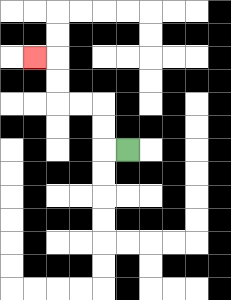{'start': '[5, 6]', 'end': '[1, 2]', 'path_directions': 'L,U,U,L,L,U,U,L', 'path_coordinates': '[[5, 6], [4, 6], [4, 5], [4, 4], [3, 4], [2, 4], [2, 3], [2, 2], [1, 2]]'}